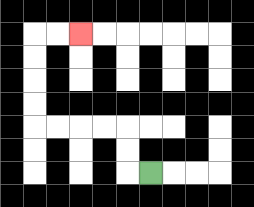{'start': '[6, 7]', 'end': '[3, 1]', 'path_directions': 'L,U,U,L,L,L,L,U,U,U,U,R,R', 'path_coordinates': '[[6, 7], [5, 7], [5, 6], [5, 5], [4, 5], [3, 5], [2, 5], [1, 5], [1, 4], [1, 3], [1, 2], [1, 1], [2, 1], [3, 1]]'}